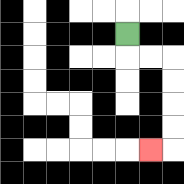{'start': '[5, 1]', 'end': '[6, 6]', 'path_directions': 'D,R,R,D,D,D,D,L', 'path_coordinates': '[[5, 1], [5, 2], [6, 2], [7, 2], [7, 3], [7, 4], [7, 5], [7, 6], [6, 6]]'}